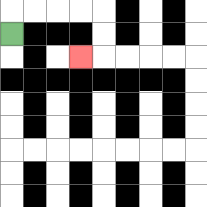{'start': '[0, 1]', 'end': '[3, 2]', 'path_directions': 'U,R,R,R,R,D,D,L', 'path_coordinates': '[[0, 1], [0, 0], [1, 0], [2, 0], [3, 0], [4, 0], [4, 1], [4, 2], [3, 2]]'}